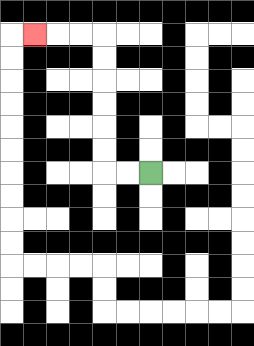{'start': '[6, 7]', 'end': '[1, 1]', 'path_directions': 'L,L,U,U,U,U,U,U,L,L,L', 'path_coordinates': '[[6, 7], [5, 7], [4, 7], [4, 6], [4, 5], [4, 4], [4, 3], [4, 2], [4, 1], [3, 1], [2, 1], [1, 1]]'}